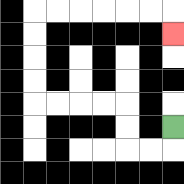{'start': '[7, 5]', 'end': '[7, 1]', 'path_directions': 'D,L,L,U,U,L,L,L,L,U,U,U,U,R,R,R,R,R,R,D', 'path_coordinates': '[[7, 5], [7, 6], [6, 6], [5, 6], [5, 5], [5, 4], [4, 4], [3, 4], [2, 4], [1, 4], [1, 3], [1, 2], [1, 1], [1, 0], [2, 0], [3, 0], [4, 0], [5, 0], [6, 0], [7, 0], [7, 1]]'}